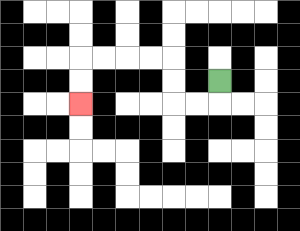{'start': '[9, 3]', 'end': '[3, 4]', 'path_directions': 'D,L,L,U,U,L,L,L,L,D,D', 'path_coordinates': '[[9, 3], [9, 4], [8, 4], [7, 4], [7, 3], [7, 2], [6, 2], [5, 2], [4, 2], [3, 2], [3, 3], [3, 4]]'}